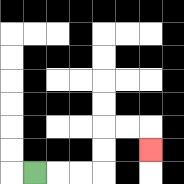{'start': '[1, 7]', 'end': '[6, 6]', 'path_directions': 'R,R,R,U,U,R,R,D', 'path_coordinates': '[[1, 7], [2, 7], [3, 7], [4, 7], [4, 6], [4, 5], [5, 5], [6, 5], [6, 6]]'}